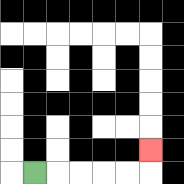{'start': '[1, 7]', 'end': '[6, 6]', 'path_directions': 'R,R,R,R,R,U', 'path_coordinates': '[[1, 7], [2, 7], [3, 7], [4, 7], [5, 7], [6, 7], [6, 6]]'}